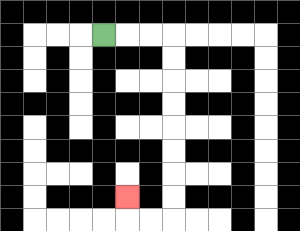{'start': '[4, 1]', 'end': '[5, 8]', 'path_directions': 'R,R,R,D,D,D,D,D,D,D,D,L,L,U', 'path_coordinates': '[[4, 1], [5, 1], [6, 1], [7, 1], [7, 2], [7, 3], [7, 4], [7, 5], [7, 6], [7, 7], [7, 8], [7, 9], [6, 9], [5, 9], [5, 8]]'}